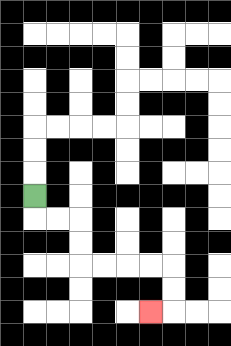{'start': '[1, 8]', 'end': '[6, 13]', 'path_directions': 'D,R,R,D,D,R,R,R,R,D,D,L', 'path_coordinates': '[[1, 8], [1, 9], [2, 9], [3, 9], [3, 10], [3, 11], [4, 11], [5, 11], [6, 11], [7, 11], [7, 12], [7, 13], [6, 13]]'}